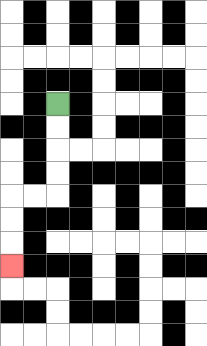{'start': '[2, 4]', 'end': '[0, 11]', 'path_directions': 'D,D,D,D,L,L,D,D,D', 'path_coordinates': '[[2, 4], [2, 5], [2, 6], [2, 7], [2, 8], [1, 8], [0, 8], [0, 9], [0, 10], [0, 11]]'}